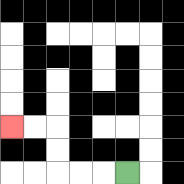{'start': '[5, 7]', 'end': '[0, 5]', 'path_directions': 'L,L,L,U,U,L,L', 'path_coordinates': '[[5, 7], [4, 7], [3, 7], [2, 7], [2, 6], [2, 5], [1, 5], [0, 5]]'}